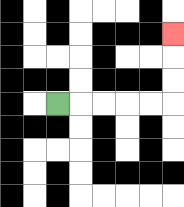{'start': '[2, 4]', 'end': '[7, 1]', 'path_directions': 'R,R,R,R,R,U,U,U', 'path_coordinates': '[[2, 4], [3, 4], [4, 4], [5, 4], [6, 4], [7, 4], [7, 3], [7, 2], [7, 1]]'}